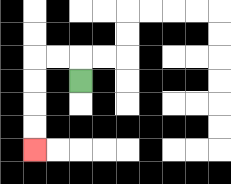{'start': '[3, 3]', 'end': '[1, 6]', 'path_directions': 'U,L,L,D,D,D,D', 'path_coordinates': '[[3, 3], [3, 2], [2, 2], [1, 2], [1, 3], [1, 4], [1, 5], [1, 6]]'}